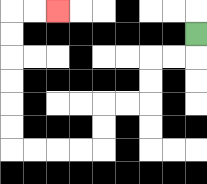{'start': '[8, 1]', 'end': '[2, 0]', 'path_directions': 'D,L,L,D,D,L,L,D,D,L,L,L,L,U,U,U,U,U,U,R,R', 'path_coordinates': '[[8, 1], [8, 2], [7, 2], [6, 2], [6, 3], [6, 4], [5, 4], [4, 4], [4, 5], [4, 6], [3, 6], [2, 6], [1, 6], [0, 6], [0, 5], [0, 4], [0, 3], [0, 2], [0, 1], [0, 0], [1, 0], [2, 0]]'}